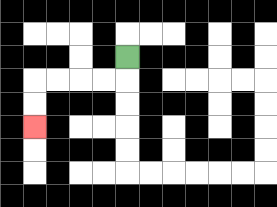{'start': '[5, 2]', 'end': '[1, 5]', 'path_directions': 'D,L,L,L,L,D,D', 'path_coordinates': '[[5, 2], [5, 3], [4, 3], [3, 3], [2, 3], [1, 3], [1, 4], [1, 5]]'}